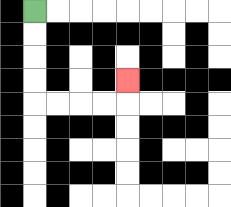{'start': '[1, 0]', 'end': '[5, 3]', 'path_directions': 'D,D,D,D,R,R,R,R,U', 'path_coordinates': '[[1, 0], [1, 1], [1, 2], [1, 3], [1, 4], [2, 4], [3, 4], [4, 4], [5, 4], [5, 3]]'}